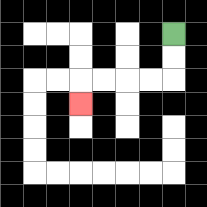{'start': '[7, 1]', 'end': '[3, 4]', 'path_directions': 'D,D,L,L,L,L,D', 'path_coordinates': '[[7, 1], [7, 2], [7, 3], [6, 3], [5, 3], [4, 3], [3, 3], [3, 4]]'}